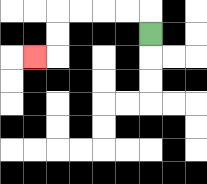{'start': '[6, 1]', 'end': '[1, 2]', 'path_directions': 'U,L,L,L,L,D,D,L', 'path_coordinates': '[[6, 1], [6, 0], [5, 0], [4, 0], [3, 0], [2, 0], [2, 1], [2, 2], [1, 2]]'}